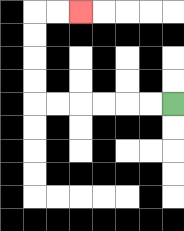{'start': '[7, 4]', 'end': '[3, 0]', 'path_directions': 'L,L,L,L,L,L,U,U,U,U,R,R', 'path_coordinates': '[[7, 4], [6, 4], [5, 4], [4, 4], [3, 4], [2, 4], [1, 4], [1, 3], [1, 2], [1, 1], [1, 0], [2, 0], [3, 0]]'}